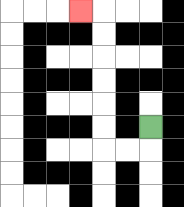{'start': '[6, 5]', 'end': '[3, 0]', 'path_directions': 'D,L,L,U,U,U,U,U,U,L', 'path_coordinates': '[[6, 5], [6, 6], [5, 6], [4, 6], [4, 5], [4, 4], [4, 3], [4, 2], [4, 1], [4, 0], [3, 0]]'}